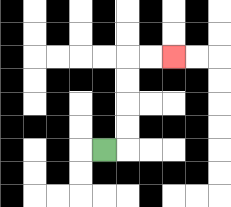{'start': '[4, 6]', 'end': '[7, 2]', 'path_directions': 'R,U,U,U,U,R,R', 'path_coordinates': '[[4, 6], [5, 6], [5, 5], [5, 4], [5, 3], [5, 2], [6, 2], [7, 2]]'}